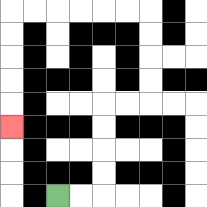{'start': '[2, 8]', 'end': '[0, 5]', 'path_directions': 'R,R,U,U,U,U,R,R,U,U,U,U,L,L,L,L,L,L,D,D,D,D,D', 'path_coordinates': '[[2, 8], [3, 8], [4, 8], [4, 7], [4, 6], [4, 5], [4, 4], [5, 4], [6, 4], [6, 3], [6, 2], [6, 1], [6, 0], [5, 0], [4, 0], [3, 0], [2, 0], [1, 0], [0, 0], [0, 1], [0, 2], [0, 3], [0, 4], [0, 5]]'}